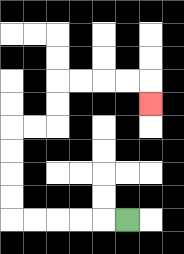{'start': '[5, 9]', 'end': '[6, 4]', 'path_directions': 'L,L,L,L,L,U,U,U,U,R,R,U,U,R,R,R,R,D', 'path_coordinates': '[[5, 9], [4, 9], [3, 9], [2, 9], [1, 9], [0, 9], [0, 8], [0, 7], [0, 6], [0, 5], [1, 5], [2, 5], [2, 4], [2, 3], [3, 3], [4, 3], [5, 3], [6, 3], [6, 4]]'}